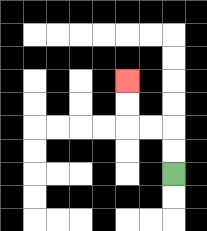{'start': '[7, 7]', 'end': '[5, 3]', 'path_directions': 'U,U,L,L,U,U', 'path_coordinates': '[[7, 7], [7, 6], [7, 5], [6, 5], [5, 5], [5, 4], [5, 3]]'}